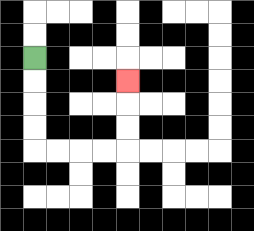{'start': '[1, 2]', 'end': '[5, 3]', 'path_directions': 'D,D,D,D,R,R,R,R,U,U,U', 'path_coordinates': '[[1, 2], [1, 3], [1, 4], [1, 5], [1, 6], [2, 6], [3, 6], [4, 6], [5, 6], [5, 5], [5, 4], [5, 3]]'}